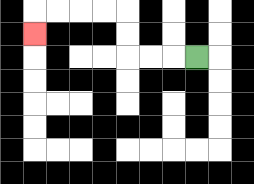{'start': '[8, 2]', 'end': '[1, 1]', 'path_directions': 'L,L,L,U,U,L,L,L,L,D', 'path_coordinates': '[[8, 2], [7, 2], [6, 2], [5, 2], [5, 1], [5, 0], [4, 0], [3, 0], [2, 0], [1, 0], [1, 1]]'}